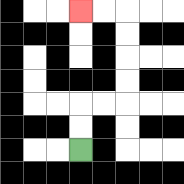{'start': '[3, 6]', 'end': '[3, 0]', 'path_directions': 'U,U,R,R,U,U,U,U,L,L', 'path_coordinates': '[[3, 6], [3, 5], [3, 4], [4, 4], [5, 4], [5, 3], [5, 2], [5, 1], [5, 0], [4, 0], [3, 0]]'}